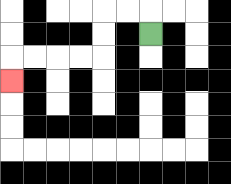{'start': '[6, 1]', 'end': '[0, 3]', 'path_directions': 'U,L,L,D,D,L,L,L,L,D', 'path_coordinates': '[[6, 1], [6, 0], [5, 0], [4, 0], [4, 1], [4, 2], [3, 2], [2, 2], [1, 2], [0, 2], [0, 3]]'}